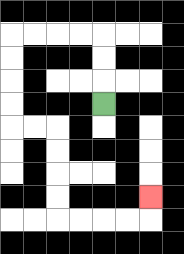{'start': '[4, 4]', 'end': '[6, 8]', 'path_directions': 'U,U,U,L,L,L,L,D,D,D,D,R,R,D,D,D,D,R,R,R,R,U', 'path_coordinates': '[[4, 4], [4, 3], [4, 2], [4, 1], [3, 1], [2, 1], [1, 1], [0, 1], [0, 2], [0, 3], [0, 4], [0, 5], [1, 5], [2, 5], [2, 6], [2, 7], [2, 8], [2, 9], [3, 9], [4, 9], [5, 9], [6, 9], [6, 8]]'}